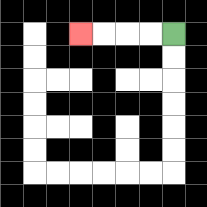{'start': '[7, 1]', 'end': '[3, 1]', 'path_directions': 'L,L,L,L', 'path_coordinates': '[[7, 1], [6, 1], [5, 1], [4, 1], [3, 1]]'}